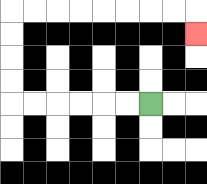{'start': '[6, 4]', 'end': '[8, 1]', 'path_directions': 'L,L,L,L,L,L,U,U,U,U,R,R,R,R,R,R,R,R,D', 'path_coordinates': '[[6, 4], [5, 4], [4, 4], [3, 4], [2, 4], [1, 4], [0, 4], [0, 3], [0, 2], [0, 1], [0, 0], [1, 0], [2, 0], [3, 0], [4, 0], [5, 0], [6, 0], [7, 0], [8, 0], [8, 1]]'}